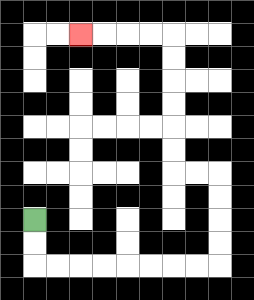{'start': '[1, 9]', 'end': '[3, 1]', 'path_directions': 'D,D,R,R,R,R,R,R,R,R,U,U,U,U,L,L,U,U,U,U,U,U,L,L,L,L', 'path_coordinates': '[[1, 9], [1, 10], [1, 11], [2, 11], [3, 11], [4, 11], [5, 11], [6, 11], [7, 11], [8, 11], [9, 11], [9, 10], [9, 9], [9, 8], [9, 7], [8, 7], [7, 7], [7, 6], [7, 5], [7, 4], [7, 3], [7, 2], [7, 1], [6, 1], [5, 1], [4, 1], [3, 1]]'}